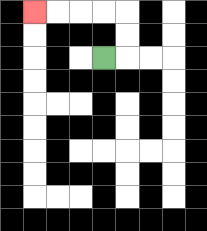{'start': '[4, 2]', 'end': '[1, 0]', 'path_directions': 'R,U,U,L,L,L,L', 'path_coordinates': '[[4, 2], [5, 2], [5, 1], [5, 0], [4, 0], [3, 0], [2, 0], [1, 0]]'}